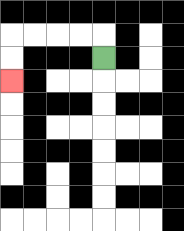{'start': '[4, 2]', 'end': '[0, 3]', 'path_directions': 'U,L,L,L,L,D,D', 'path_coordinates': '[[4, 2], [4, 1], [3, 1], [2, 1], [1, 1], [0, 1], [0, 2], [0, 3]]'}